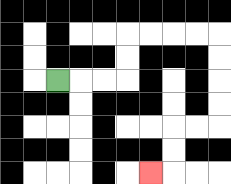{'start': '[2, 3]', 'end': '[6, 7]', 'path_directions': 'R,R,R,U,U,R,R,R,R,D,D,D,D,L,L,D,D,L', 'path_coordinates': '[[2, 3], [3, 3], [4, 3], [5, 3], [5, 2], [5, 1], [6, 1], [7, 1], [8, 1], [9, 1], [9, 2], [9, 3], [9, 4], [9, 5], [8, 5], [7, 5], [7, 6], [7, 7], [6, 7]]'}